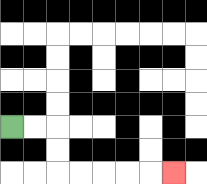{'start': '[0, 5]', 'end': '[7, 7]', 'path_directions': 'R,R,D,D,R,R,R,R,R', 'path_coordinates': '[[0, 5], [1, 5], [2, 5], [2, 6], [2, 7], [3, 7], [4, 7], [5, 7], [6, 7], [7, 7]]'}